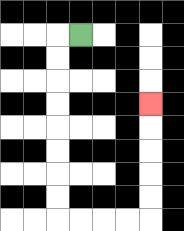{'start': '[3, 1]', 'end': '[6, 4]', 'path_directions': 'L,D,D,D,D,D,D,D,D,R,R,R,R,U,U,U,U,U', 'path_coordinates': '[[3, 1], [2, 1], [2, 2], [2, 3], [2, 4], [2, 5], [2, 6], [2, 7], [2, 8], [2, 9], [3, 9], [4, 9], [5, 9], [6, 9], [6, 8], [6, 7], [6, 6], [6, 5], [6, 4]]'}